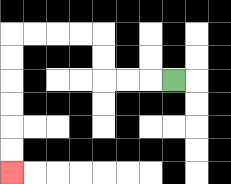{'start': '[7, 3]', 'end': '[0, 7]', 'path_directions': 'L,L,L,U,U,L,L,L,L,D,D,D,D,D,D', 'path_coordinates': '[[7, 3], [6, 3], [5, 3], [4, 3], [4, 2], [4, 1], [3, 1], [2, 1], [1, 1], [0, 1], [0, 2], [0, 3], [0, 4], [0, 5], [0, 6], [0, 7]]'}